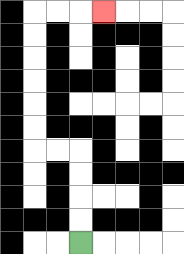{'start': '[3, 10]', 'end': '[4, 0]', 'path_directions': 'U,U,U,U,L,L,U,U,U,U,U,U,R,R,R', 'path_coordinates': '[[3, 10], [3, 9], [3, 8], [3, 7], [3, 6], [2, 6], [1, 6], [1, 5], [1, 4], [1, 3], [1, 2], [1, 1], [1, 0], [2, 0], [3, 0], [4, 0]]'}